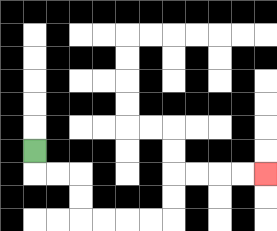{'start': '[1, 6]', 'end': '[11, 7]', 'path_directions': 'D,R,R,D,D,R,R,R,R,U,U,R,R,R,R', 'path_coordinates': '[[1, 6], [1, 7], [2, 7], [3, 7], [3, 8], [3, 9], [4, 9], [5, 9], [6, 9], [7, 9], [7, 8], [7, 7], [8, 7], [9, 7], [10, 7], [11, 7]]'}